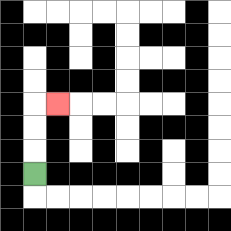{'start': '[1, 7]', 'end': '[2, 4]', 'path_directions': 'U,U,U,R', 'path_coordinates': '[[1, 7], [1, 6], [1, 5], [1, 4], [2, 4]]'}